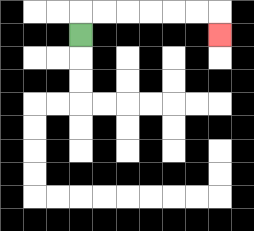{'start': '[3, 1]', 'end': '[9, 1]', 'path_directions': 'U,R,R,R,R,R,R,D', 'path_coordinates': '[[3, 1], [3, 0], [4, 0], [5, 0], [6, 0], [7, 0], [8, 0], [9, 0], [9, 1]]'}